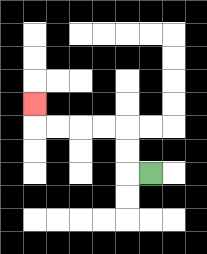{'start': '[6, 7]', 'end': '[1, 4]', 'path_directions': 'L,U,U,L,L,L,L,U', 'path_coordinates': '[[6, 7], [5, 7], [5, 6], [5, 5], [4, 5], [3, 5], [2, 5], [1, 5], [1, 4]]'}